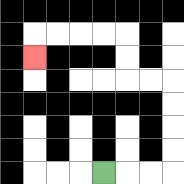{'start': '[4, 7]', 'end': '[1, 2]', 'path_directions': 'R,R,R,U,U,U,U,L,L,U,U,L,L,L,L,D', 'path_coordinates': '[[4, 7], [5, 7], [6, 7], [7, 7], [7, 6], [7, 5], [7, 4], [7, 3], [6, 3], [5, 3], [5, 2], [5, 1], [4, 1], [3, 1], [2, 1], [1, 1], [1, 2]]'}